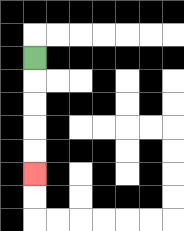{'start': '[1, 2]', 'end': '[1, 7]', 'path_directions': 'D,D,D,D,D', 'path_coordinates': '[[1, 2], [1, 3], [1, 4], [1, 5], [1, 6], [1, 7]]'}